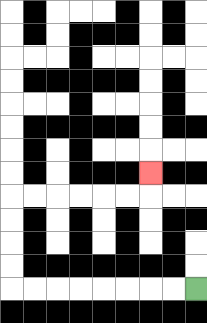{'start': '[8, 12]', 'end': '[6, 7]', 'path_directions': 'L,L,L,L,L,L,L,L,U,U,U,U,R,R,R,R,R,R,U', 'path_coordinates': '[[8, 12], [7, 12], [6, 12], [5, 12], [4, 12], [3, 12], [2, 12], [1, 12], [0, 12], [0, 11], [0, 10], [0, 9], [0, 8], [1, 8], [2, 8], [3, 8], [4, 8], [5, 8], [6, 8], [6, 7]]'}